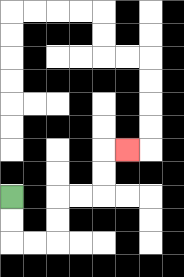{'start': '[0, 8]', 'end': '[5, 6]', 'path_directions': 'D,D,R,R,U,U,R,R,U,U,R', 'path_coordinates': '[[0, 8], [0, 9], [0, 10], [1, 10], [2, 10], [2, 9], [2, 8], [3, 8], [4, 8], [4, 7], [4, 6], [5, 6]]'}